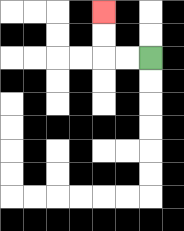{'start': '[6, 2]', 'end': '[4, 0]', 'path_directions': 'L,L,U,U', 'path_coordinates': '[[6, 2], [5, 2], [4, 2], [4, 1], [4, 0]]'}